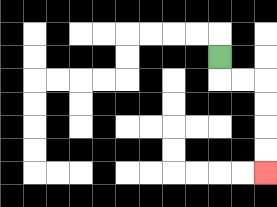{'start': '[9, 2]', 'end': '[11, 7]', 'path_directions': 'D,R,R,D,D,D,D', 'path_coordinates': '[[9, 2], [9, 3], [10, 3], [11, 3], [11, 4], [11, 5], [11, 6], [11, 7]]'}